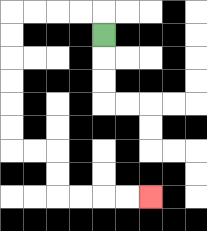{'start': '[4, 1]', 'end': '[6, 8]', 'path_directions': 'U,L,L,L,L,D,D,D,D,D,D,R,R,D,D,R,R,R,R', 'path_coordinates': '[[4, 1], [4, 0], [3, 0], [2, 0], [1, 0], [0, 0], [0, 1], [0, 2], [0, 3], [0, 4], [0, 5], [0, 6], [1, 6], [2, 6], [2, 7], [2, 8], [3, 8], [4, 8], [5, 8], [6, 8]]'}